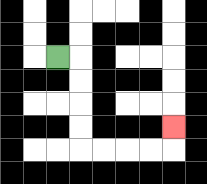{'start': '[2, 2]', 'end': '[7, 5]', 'path_directions': 'R,D,D,D,D,R,R,R,R,U', 'path_coordinates': '[[2, 2], [3, 2], [3, 3], [3, 4], [3, 5], [3, 6], [4, 6], [5, 6], [6, 6], [7, 6], [7, 5]]'}